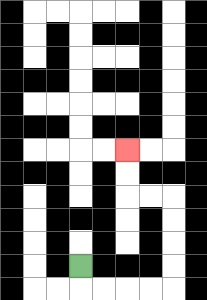{'start': '[3, 11]', 'end': '[5, 6]', 'path_directions': 'D,R,R,R,R,U,U,U,U,L,L,U,U', 'path_coordinates': '[[3, 11], [3, 12], [4, 12], [5, 12], [6, 12], [7, 12], [7, 11], [7, 10], [7, 9], [7, 8], [6, 8], [5, 8], [5, 7], [5, 6]]'}